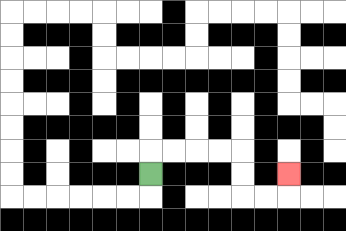{'start': '[6, 7]', 'end': '[12, 7]', 'path_directions': 'U,R,R,R,R,D,D,R,R,U', 'path_coordinates': '[[6, 7], [6, 6], [7, 6], [8, 6], [9, 6], [10, 6], [10, 7], [10, 8], [11, 8], [12, 8], [12, 7]]'}